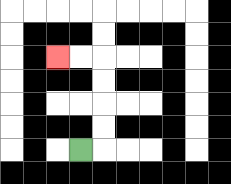{'start': '[3, 6]', 'end': '[2, 2]', 'path_directions': 'R,U,U,U,U,L,L', 'path_coordinates': '[[3, 6], [4, 6], [4, 5], [4, 4], [4, 3], [4, 2], [3, 2], [2, 2]]'}